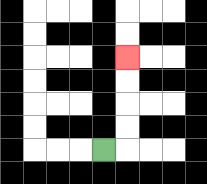{'start': '[4, 6]', 'end': '[5, 2]', 'path_directions': 'R,U,U,U,U', 'path_coordinates': '[[4, 6], [5, 6], [5, 5], [5, 4], [5, 3], [5, 2]]'}